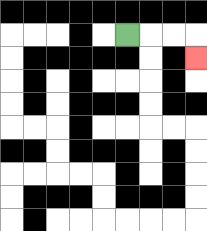{'start': '[5, 1]', 'end': '[8, 2]', 'path_directions': 'R,R,R,D', 'path_coordinates': '[[5, 1], [6, 1], [7, 1], [8, 1], [8, 2]]'}